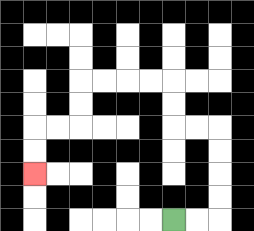{'start': '[7, 9]', 'end': '[1, 7]', 'path_directions': 'R,R,U,U,U,U,L,L,U,U,L,L,L,L,D,D,L,L,D,D', 'path_coordinates': '[[7, 9], [8, 9], [9, 9], [9, 8], [9, 7], [9, 6], [9, 5], [8, 5], [7, 5], [7, 4], [7, 3], [6, 3], [5, 3], [4, 3], [3, 3], [3, 4], [3, 5], [2, 5], [1, 5], [1, 6], [1, 7]]'}